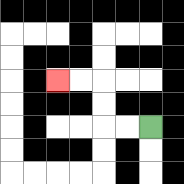{'start': '[6, 5]', 'end': '[2, 3]', 'path_directions': 'L,L,U,U,L,L', 'path_coordinates': '[[6, 5], [5, 5], [4, 5], [4, 4], [4, 3], [3, 3], [2, 3]]'}